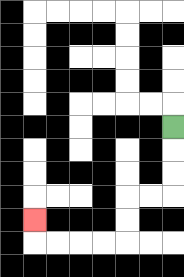{'start': '[7, 5]', 'end': '[1, 9]', 'path_directions': 'D,D,D,L,L,D,D,L,L,L,L,U', 'path_coordinates': '[[7, 5], [7, 6], [7, 7], [7, 8], [6, 8], [5, 8], [5, 9], [5, 10], [4, 10], [3, 10], [2, 10], [1, 10], [1, 9]]'}